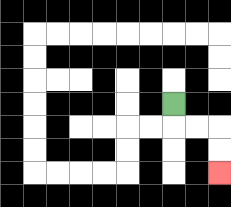{'start': '[7, 4]', 'end': '[9, 7]', 'path_directions': 'D,R,R,D,D', 'path_coordinates': '[[7, 4], [7, 5], [8, 5], [9, 5], [9, 6], [9, 7]]'}